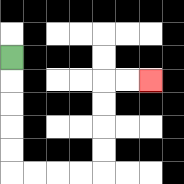{'start': '[0, 2]', 'end': '[6, 3]', 'path_directions': 'D,D,D,D,D,R,R,R,R,U,U,U,U,R,R', 'path_coordinates': '[[0, 2], [0, 3], [0, 4], [0, 5], [0, 6], [0, 7], [1, 7], [2, 7], [3, 7], [4, 7], [4, 6], [4, 5], [4, 4], [4, 3], [5, 3], [6, 3]]'}